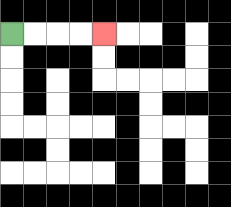{'start': '[0, 1]', 'end': '[4, 1]', 'path_directions': 'R,R,R,R', 'path_coordinates': '[[0, 1], [1, 1], [2, 1], [3, 1], [4, 1]]'}